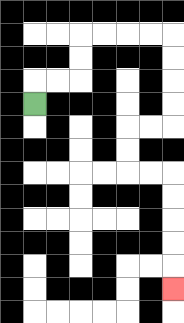{'start': '[1, 4]', 'end': '[7, 12]', 'path_directions': 'U,R,R,U,U,R,R,R,R,D,D,D,D,L,L,D,D,R,R,D,D,D,D,D', 'path_coordinates': '[[1, 4], [1, 3], [2, 3], [3, 3], [3, 2], [3, 1], [4, 1], [5, 1], [6, 1], [7, 1], [7, 2], [7, 3], [7, 4], [7, 5], [6, 5], [5, 5], [5, 6], [5, 7], [6, 7], [7, 7], [7, 8], [7, 9], [7, 10], [7, 11], [7, 12]]'}